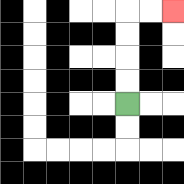{'start': '[5, 4]', 'end': '[7, 0]', 'path_directions': 'U,U,U,U,R,R', 'path_coordinates': '[[5, 4], [5, 3], [5, 2], [5, 1], [5, 0], [6, 0], [7, 0]]'}